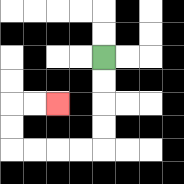{'start': '[4, 2]', 'end': '[2, 4]', 'path_directions': 'D,D,D,D,L,L,L,L,U,U,R,R', 'path_coordinates': '[[4, 2], [4, 3], [4, 4], [4, 5], [4, 6], [3, 6], [2, 6], [1, 6], [0, 6], [0, 5], [0, 4], [1, 4], [2, 4]]'}